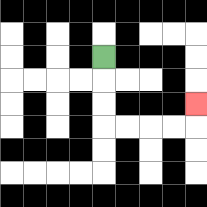{'start': '[4, 2]', 'end': '[8, 4]', 'path_directions': 'D,D,D,R,R,R,R,U', 'path_coordinates': '[[4, 2], [4, 3], [4, 4], [4, 5], [5, 5], [6, 5], [7, 5], [8, 5], [8, 4]]'}